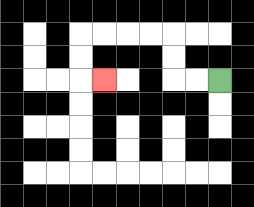{'start': '[9, 3]', 'end': '[4, 3]', 'path_directions': 'L,L,U,U,L,L,L,L,D,D,R', 'path_coordinates': '[[9, 3], [8, 3], [7, 3], [7, 2], [7, 1], [6, 1], [5, 1], [4, 1], [3, 1], [3, 2], [3, 3], [4, 3]]'}